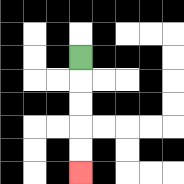{'start': '[3, 2]', 'end': '[3, 7]', 'path_directions': 'D,D,D,D,D', 'path_coordinates': '[[3, 2], [3, 3], [3, 4], [3, 5], [3, 6], [3, 7]]'}